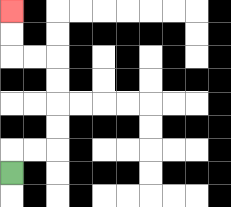{'start': '[0, 7]', 'end': '[0, 0]', 'path_directions': 'U,R,R,U,U,U,U,L,L,U,U', 'path_coordinates': '[[0, 7], [0, 6], [1, 6], [2, 6], [2, 5], [2, 4], [2, 3], [2, 2], [1, 2], [0, 2], [0, 1], [0, 0]]'}